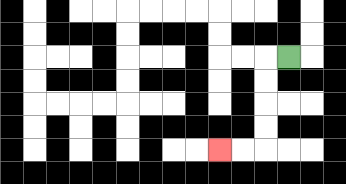{'start': '[12, 2]', 'end': '[9, 6]', 'path_directions': 'L,D,D,D,D,L,L', 'path_coordinates': '[[12, 2], [11, 2], [11, 3], [11, 4], [11, 5], [11, 6], [10, 6], [9, 6]]'}